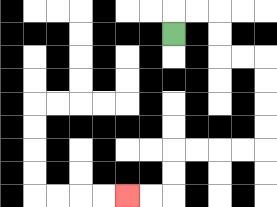{'start': '[7, 1]', 'end': '[5, 8]', 'path_directions': 'U,R,R,D,D,R,R,D,D,D,D,L,L,L,L,D,D,L,L', 'path_coordinates': '[[7, 1], [7, 0], [8, 0], [9, 0], [9, 1], [9, 2], [10, 2], [11, 2], [11, 3], [11, 4], [11, 5], [11, 6], [10, 6], [9, 6], [8, 6], [7, 6], [7, 7], [7, 8], [6, 8], [5, 8]]'}